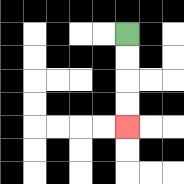{'start': '[5, 1]', 'end': '[5, 5]', 'path_directions': 'D,D,D,D', 'path_coordinates': '[[5, 1], [5, 2], [5, 3], [5, 4], [5, 5]]'}